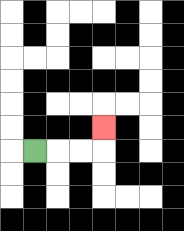{'start': '[1, 6]', 'end': '[4, 5]', 'path_directions': 'R,R,R,U', 'path_coordinates': '[[1, 6], [2, 6], [3, 6], [4, 6], [4, 5]]'}